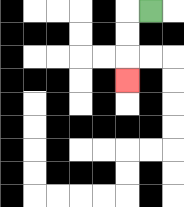{'start': '[6, 0]', 'end': '[5, 3]', 'path_directions': 'L,D,D,D', 'path_coordinates': '[[6, 0], [5, 0], [5, 1], [5, 2], [5, 3]]'}